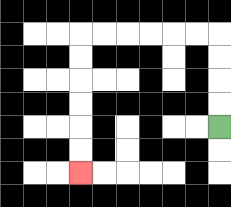{'start': '[9, 5]', 'end': '[3, 7]', 'path_directions': 'U,U,U,U,L,L,L,L,L,L,D,D,D,D,D,D', 'path_coordinates': '[[9, 5], [9, 4], [9, 3], [9, 2], [9, 1], [8, 1], [7, 1], [6, 1], [5, 1], [4, 1], [3, 1], [3, 2], [3, 3], [3, 4], [3, 5], [3, 6], [3, 7]]'}